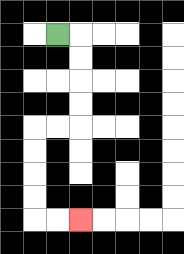{'start': '[2, 1]', 'end': '[3, 9]', 'path_directions': 'R,D,D,D,D,L,L,D,D,D,D,R,R', 'path_coordinates': '[[2, 1], [3, 1], [3, 2], [3, 3], [3, 4], [3, 5], [2, 5], [1, 5], [1, 6], [1, 7], [1, 8], [1, 9], [2, 9], [3, 9]]'}